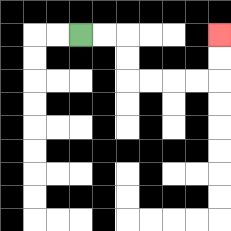{'start': '[3, 1]', 'end': '[9, 1]', 'path_directions': 'R,R,D,D,R,R,R,R,U,U', 'path_coordinates': '[[3, 1], [4, 1], [5, 1], [5, 2], [5, 3], [6, 3], [7, 3], [8, 3], [9, 3], [9, 2], [9, 1]]'}